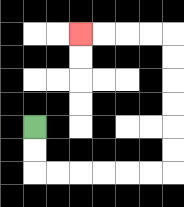{'start': '[1, 5]', 'end': '[3, 1]', 'path_directions': 'D,D,R,R,R,R,R,R,U,U,U,U,U,U,L,L,L,L', 'path_coordinates': '[[1, 5], [1, 6], [1, 7], [2, 7], [3, 7], [4, 7], [5, 7], [6, 7], [7, 7], [7, 6], [7, 5], [7, 4], [7, 3], [7, 2], [7, 1], [6, 1], [5, 1], [4, 1], [3, 1]]'}